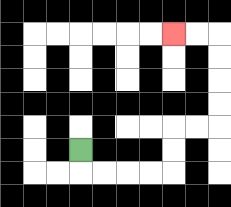{'start': '[3, 6]', 'end': '[7, 1]', 'path_directions': 'D,R,R,R,R,U,U,R,R,U,U,U,U,L,L', 'path_coordinates': '[[3, 6], [3, 7], [4, 7], [5, 7], [6, 7], [7, 7], [7, 6], [7, 5], [8, 5], [9, 5], [9, 4], [9, 3], [9, 2], [9, 1], [8, 1], [7, 1]]'}